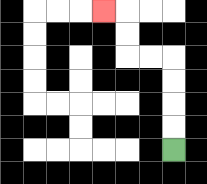{'start': '[7, 6]', 'end': '[4, 0]', 'path_directions': 'U,U,U,U,L,L,U,U,L', 'path_coordinates': '[[7, 6], [7, 5], [7, 4], [7, 3], [7, 2], [6, 2], [5, 2], [5, 1], [5, 0], [4, 0]]'}